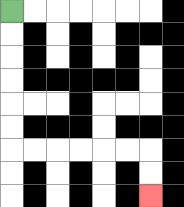{'start': '[0, 0]', 'end': '[6, 8]', 'path_directions': 'D,D,D,D,D,D,R,R,R,R,R,R,D,D', 'path_coordinates': '[[0, 0], [0, 1], [0, 2], [0, 3], [0, 4], [0, 5], [0, 6], [1, 6], [2, 6], [3, 6], [4, 6], [5, 6], [6, 6], [6, 7], [6, 8]]'}